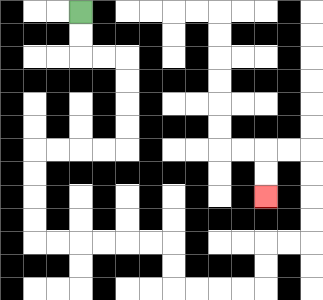{'start': '[3, 0]', 'end': '[11, 8]', 'path_directions': 'D,D,R,R,D,D,D,D,L,L,L,L,D,D,D,D,R,R,R,R,R,R,D,D,R,R,R,R,U,U,R,R,U,U,U,U,L,L,D,D', 'path_coordinates': '[[3, 0], [3, 1], [3, 2], [4, 2], [5, 2], [5, 3], [5, 4], [5, 5], [5, 6], [4, 6], [3, 6], [2, 6], [1, 6], [1, 7], [1, 8], [1, 9], [1, 10], [2, 10], [3, 10], [4, 10], [5, 10], [6, 10], [7, 10], [7, 11], [7, 12], [8, 12], [9, 12], [10, 12], [11, 12], [11, 11], [11, 10], [12, 10], [13, 10], [13, 9], [13, 8], [13, 7], [13, 6], [12, 6], [11, 6], [11, 7], [11, 8]]'}